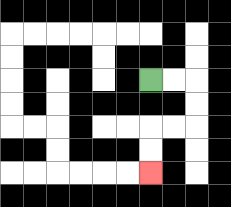{'start': '[6, 3]', 'end': '[6, 7]', 'path_directions': 'R,R,D,D,L,L,D,D', 'path_coordinates': '[[6, 3], [7, 3], [8, 3], [8, 4], [8, 5], [7, 5], [6, 5], [6, 6], [6, 7]]'}